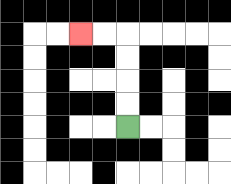{'start': '[5, 5]', 'end': '[3, 1]', 'path_directions': 'U,U,U,U,L,L', 'path_coordinates': '[[5, 5], [5, 4], [5, 3], [5, 2], [5, 1], [4, 1], [3, 1]]'}